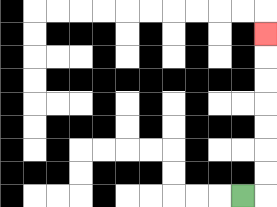{'start': '[10, 8]', 'end': '[11, 1]', 'path_directions': 'R,U,U,U,U,U,U,U', 'path_coordinates': '[[10, 8], [11, 8], [11, 7], [11, 6], [11, 5], [11, 4], [11, 3], [11, 2], [11, 1]]'}